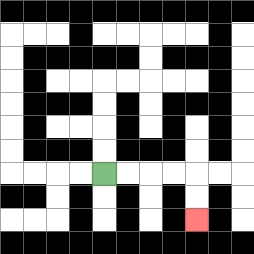{'start': '[4, 7]', 'end': '[8, 9]', 'path_directions': 'R,R,R,R,D,D', 'path_coordinates': '[[4, 7], [5, 7], [6, 7], [7, 7], [8, 7], [8, 8], [8, 9]]'}